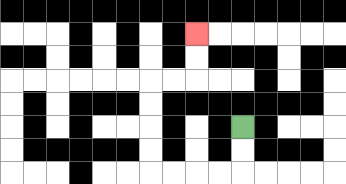{'start': '[10, 5]', 'end': '[8, 1]', 'path_directions': 'D,D,L,L,L,L,U,U,U,U,R,R,U,U', 'path_coordinates': '[[10, 5], [10, 6], [10, 7], [9, 7], [8, 7], [7, 7], [6, 7], [6, 6], [6, 5], [6, 4], [6, 3], [7, 3], [8, 3], [8, 2], [8, 1]]'}